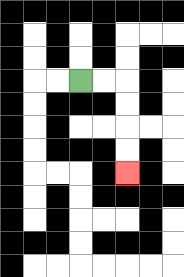{'start': '[3, 3]', 'end': '[5, 7]', 'path_directions': 'R,R,D,D,D,D', 'path_coordinates': '[[3, 3], [4, 3], [5, 3], [5, 4], [5, 5], [5, 6], [5, 7]]'}